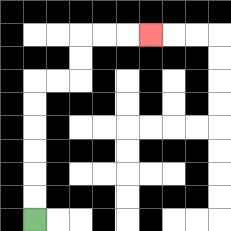{'start': '[1, 9]', 'end': '[6, 1]', 'path_directions': 'U,U,U,U,U,U,R,R,U,U,R,R,R', 'path_coordinates': '[[1, 9], [1, 8], [1, 7], [1, 6], [1, 5], [1, 4], [1, 3], [2, 3], [3, 3], [3, 2], [3, 1], [4, 1], [5, 1], [6, 1]]'}